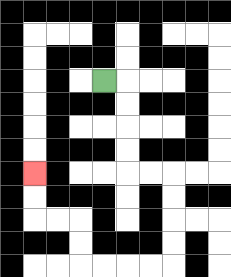{'start': '[4, 3]', 'end': '[1, 7]', 'path_directions': 'R,D,D,D,D,R,R,D,D,D,D,L,L,L,L,U,U,L,L,U,U', 'path_coordinates': '[[4, 3], [5, 3], [5, 4], [5, 5], [5, 6], [5, 7], [6, 7], [7, 7], [7, 8], [7, 9], [7, 10], [7, 11], [6, 11], [5, 11], [4, 11], [3, 11], [3, 10], [3, 9], [2, 9], [1, 9], [1, 8], [1, 7]]'}